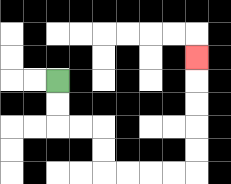{'start': '[2, 3]', 'end': '[8, 2]', 'path_directions': 'D,D,R,R,D,D,R,R,R,R,U,U,U,U,U', 'path_coordinates': '[[2, 3], [2, 4], [2, 5], [3, 5], [4, 5], [4, 6], [4, 7], [5, 7], [6, 7], [7, 7], [8, 7], [8, 6], [8, 5], [8, 4], [8, 3], [8, 2]]'}